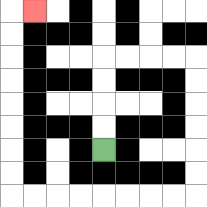{'start': '[4, 6]', 'end': '[1, 0]', 'path_directions': 'U,U,U,U,R,R,R,R,D,D,D,D,D,D,L,L,L,L,L,L,L,L,U,U,U,U,U,U,U,U,R', 'path_coordinates': '[[4, 6], [4, 5], [4, 4], [4, 3], [4, 2], [5, 2], [6, 2], [7, 2], [8, 2], [8, 3], [8, 4], [8, 5], [8, 6], [8, 7], [8, 8], [7, 8], [6, 8], [5, 8], [4, 8], [3, 8], [2, 8], [1, 8], [0, 8], [0, 7], [0, 6], [0, 5], [0, 4], [0, 3], [0, 2], [0, 1], [0, 0], [1, 0]]'}